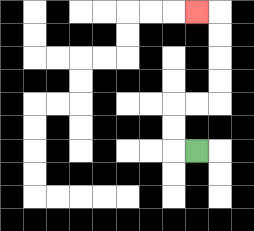{'start': '[8, 6]', 'end': '[8, 0]', 'path_directions': 'L,U,U,R,R,U,U,U,U,L', 'path_coordinates': '[[8, 6], [7, 6], [7, 5], [7, 4], [8, 4], [9, 4], [9, 3], [9, 2], [9, 1], [9, 0], [8, 0]]'}